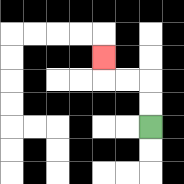{'start': '[6, 5]', 'end': '[4, 2]', 'path_directions': 'U,U,L,L,U', 'path_coordinates': '[[6, 5], [6, 4], [6, 3], [5, 3], [4, 3], [4, 2]]'}